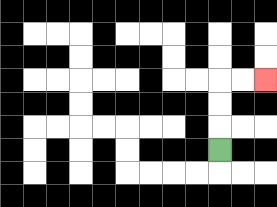{'start': '[9, 6]', 'end': '[11, 3]', 'path_directions': 'U,U,U,R,R', 'path_coordinates': '[[9, 6], [9, 5], [9, 4], [9, 3], [10, 3], [11, 3]]'}